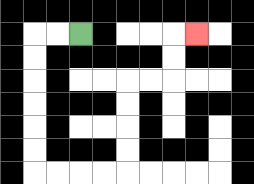{'start': '[3, 1]', 'end': '[8, 1]', 'path_directions': 'L,L,D,D,D,D,D,D,R,R,R,R,U,U,U,U,R,R,U,U,R', 'path_coordinates': '[[3, 1], [2, 1], [1, 1], [1, 2], [1, 3], [1, 4], [1, 5], [1, 6], [1, 7], [2, 7], [3, 7], [4, 7], [5, 7], [5, 6], [5, 5], [5, 4], [5, 3], [6, 3], [7, 3], [7, 2], [7, 1], [8, 1]]'}